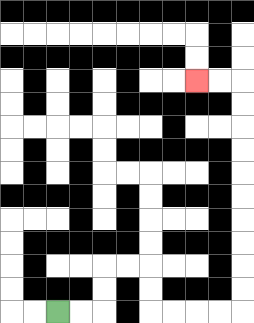{'start': '[2, 13]', 'end': '[8, 3]', 'path_directions': 'R,R,U,U,R,R,D,D,R,R,R,R,U,U,U,U,U,U,U,U,U,U,L,L', 'path_coordinates': '[[2, 13], [3, 13], [4, 13], [4, 12], [4, 11], [5, 11], [6, 11], [6, 12], [6, 13], [7, 13], [8, 13], [9, 13], [10, 13], [10, 12], [10, 11], [10, 10], [10, 9], [10, 8], [10, 7], [10, 6], [10, 5], [10, 4], [10, 3], [9, 3], [8, 3]]'}